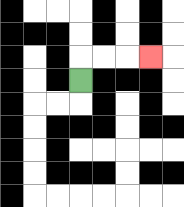{'start': '[3, 3]', 'end': '[6, 2]', 'path_directions': 'U,R,R,R', 'path_coordinates': '[[3, 3], [3, 2], [4, 2], [5, 2], [6, 2]]'}